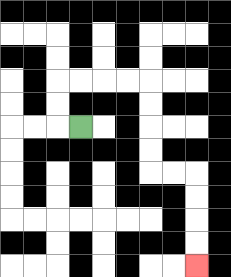{'start': '[3, 5]', 'end': '[8, 11]', 'path_directions': 'L,U,U,R,R,R,R,D,D,D,D,R,R,D,D,D,D', 'path_coordinates': '[[3, 5], [2, 5], [2, 4], [2, 3], [3, 3], [4, 3], [5, 3], [6, 3], [6, 4], [6, 5], [6, 6], [6, 7], [7, 7], [8, 7], [8, 8], [8, 9], [8, 10], [8, 11]]'}